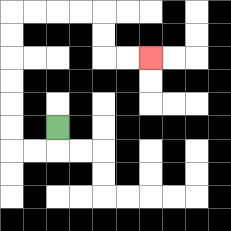{'start': '[2, 5]', 'end': '[6, 2]', 'path_directions': 'D,L,L,U,U,U,U,U,U,R,R,R,R,D,D,R,R', 'path_coordinates': '[[2, 5], [2, 6], [1, 6], [0, 6], [0, 5], [0, 4], [0, 3], [0, 2], [0, 1], [0, 0], [1, 0], [2, 0], [3, 0], [4, 0], [4, 1], [4, 2], [5, 2], [6, 2]]'}